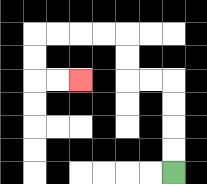{'start': '[7, 7]', 'end': '[3, 3]', 'path_directions': 'U,U,U,U,L,L,U,U,L,L,L,L,D,D,R,R', 'path_coordinates': '[[7, 7], [7, 6], [7, 5], [7, 4], [7, 3], [6, 3], [5, 3], [5, 2], [5, 1], [4, 1], [3, 1], [2, 1], [1, 1], [1, 2], [1, 3], [2, 3], [3, 3]]'}